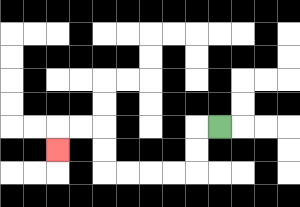{'start': '[9, 5]', 'end': '[2, 6]', 'path_directions': 'L,D,D,L,L,L,L,U,U,L,L,D', 'path_coordinates': '[[9, 5], [8, 5], [8, 6], [8, 7], [7, 7], [6, 7], [5, 7], [4, 7], [4, 6], [4, 5], [3, 5], [2, 5], [2, 6]]'}